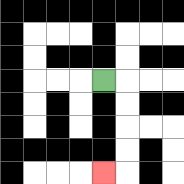{'start': '[4, 3]', 'end': '[4, 7]', 'path_directions': 'R,D,D,D,D,L', 'path_coordinates': '[[4, 3], [5, 3], [5, 4], [5, 5], [5, 6], [5, 7], [4, 7]]'}